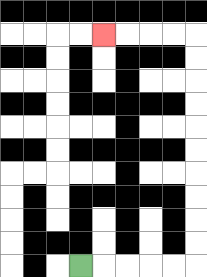{'start': '[3, 11]', 'end': '[4, 1]', 'path_directions': 'R,R,R,R,R,U,U,U,U,U,U,U,U,U,U,L,L,L,L', 'path_coordinates': '[[3, 11], [4, 11], [5, 11], [6, 11], [7, 11], [8, 11], [8, 10], [8, 9], [8, 8], [8, 7], [8, 6], [8, 5], [8, 4], [8, 3], [8, 2], [8, 1], [7, 1], [6, 1], [5, 1], [4, 1]]'}